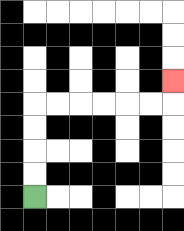{'start': '[1, 8]', 'end': '[7, 3]', 'path_directions': 'U,U,U,U,R,R,R,R,R,R,U', 'path_coordinates': '[[1, 8], [1, 7], [1, 6], [1, 5], [1, 4], [2, 4], [3, 4], [4, 4], [5, 4], [6, 4], [7, 4], [7, 3]]'}